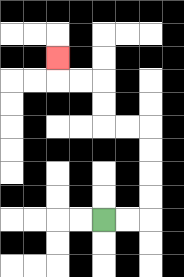{'start': '[4, 9]', 'end': '[2, 2]', 'path_directions': 'R,R,U,U,U,U,L,L,U,U,L,L,U', 'path_coordinates': '[[4, 9], [5, 9], [6, 9], [6, 8], [6, 7], [6, 6], [6, 5], [5, 5], [4, 5], [4, 4], [4, 3], [3, 3], [2, 3], [2, 2]]'}